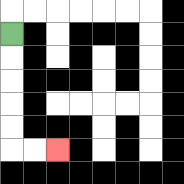{'start': '[0, 1]', 'end': '[2, 6]', 'path_directions': 'D,D,D,D,D,R,R', 'path_coordinates': '[[0, 1], [0, 2], [0, 3], [0, 4], [0, 5], [0, 6], [1, 6], [2, 6]]'}